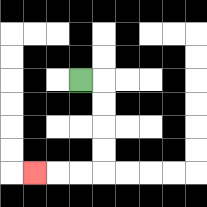{'start': '[3, 3]', 'end': '[1, 7]', 'path_directions': 'R,D,D,D,D,L,L,L', 'path_coordinates': '[[3, 3], [4, 3], [4, 4], [4, 5], [4, 6], [4, 7], [3, 7], [2, 7], [1, 7]]'}